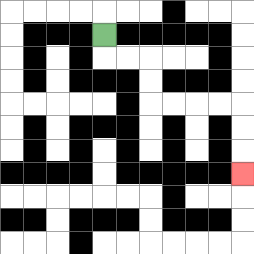{'start': '[4, 1]', 'end': '[10, 7]', 'path_directions': 'D,R,R,D,D,R,R,R,R,D,D,D', 'path_coordinates': '[[4, 1], [4, 2], [5, 2], [6, 2], [6, 3], [6, 4], [7, 4], [8, 4], [9, 4], [10, 4], [10, 5], [10, 6], [10, 7]]'}